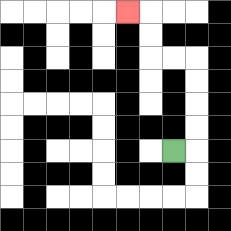{'start': '[7, 6]', 'end': '[5, 0]', 'path_directions': 'R,U,U,U,U,L,L,U,U,L', 'path_coordinates': '[[7, 6], [8, 6], [8, 5], [8, 4], [8, 3], [8, 2], [7, 2], [6, 2], [6, 1], [6, 0], [5, 0]]'}